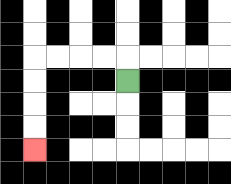{'start': '[5, 3]', 'end': '[1, 6]', 'path_directions': 'U,L,L,L,L,D,D,D,D', 'path_coordinates': '[[5, 3], [5, 2], [4, 2], [3, 2], [2, 2], [1, 2], [1, 3], [1, 4], [1, 5], [1, 6]]'}